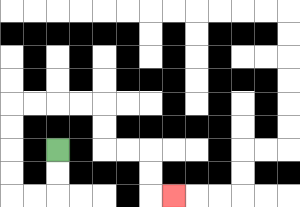{'start': '[2, 6]', 'end': '[7, 8]', 'path_directions': 'D,D,L,L,U,U,U,U,R,R,R,R,D,D,R,R,D,D,R', 'path_coordinates': '[[2, 6], [2, 7], [2, 8], [1, 8], [0, 8], [0, 7], [0, 6], [0, 5], [0, 4], [1, 4], [2, 4], [3, 4], [4, 4], [4, 5], [4, 6], [5, 6], [6, 6], [6, 7], [6, 8], [7, 8]]'}